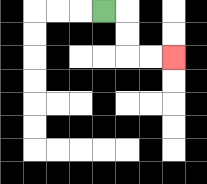{'start': '[4, 0]', 'end': '[7, 2]', 'path_directions': 'R,D,D,R,R', 'path_coordinates': '[[4, 0], [5, 0], [5, 1], [5, 2], [6, 2], [7, 2]]'}